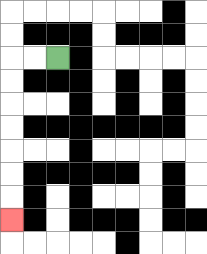{'start': '[2, 2]', 'end': '[0, 9]', 'path_directions': 'L,L,D,D,D,D,D,D,D', 'path_coordinates': '[[2, 2], [1, 2], [0, 2], [0, 3], [0, 4], [0, 5], [0, 6], [0, 7], [0, 8], [0, 9]]'}